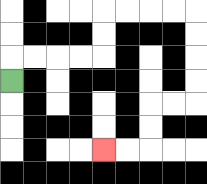{'start': '[0, 3]', 'end': '[4, 6]', 'path_directions': 'U,R,R,R,R,U,U,R,R,R,R,D,D,D,D,L,L,D,D,L,L', 'path_coordinates': '[[0, 3], [0, 2], [1, 2], [2, 2], [3, 2], [4, 2], [4, 1], [4, 0], [5, 0], [6, 0], [7, 0], [8, 0], [8, 1], [8, 2], [8, 3], [8, 4], [7, 4], [6, 4], [6, 5], [6, 6], [5, 6], [4, 6]]'}